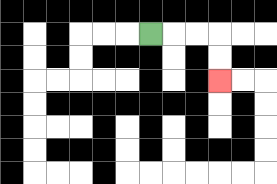{'start': '[6, 1]', 'end': '[9, 3]', 'path_directions': 'R,R,R,D,D', 'path_coordinates': '[[6, 1], [7, 1], [8, 1], [9, 1], [9, 2], [9, 3]]'}